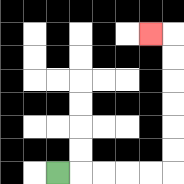{'start': '[2, 7]', 'end': '[6, 1]', 'path_directions': 'R,R,R,R,R,U,U,U,U,U,U,L', 'path_coordinates': '[[2, 7], [3, 7], [4, 7], [5, 7], [6, 7], [7, 7], [7, 6], [7, 5], [7, 4], [7, 3], [7, 2], [7, 1], [6, 1]]'}